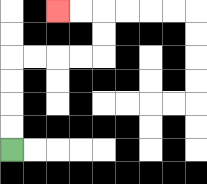{'start': '[0, 6]', 'end': '[2, 0]', 'path_directions': 'U,U,U,U,R,R,R,R,U,U,L,L', 'path_coordinates': '[[0, 6], [0, 5], [0, 4], [0, 3], [0, 2], [1, 2], [2, 2], [3, 2], [4, 2], [4, 1], [4, 0], [3, 0], [2, 0]]'}